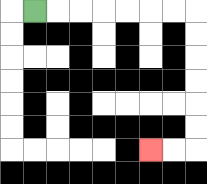{'start': '[1, 0]', 'end': '[6, 6]', 'path_directions': 'R,R,R,R,R,R,R,D,D,D,D,D,D,L,L', 'path_coordinates': '[[1, 0], [2, 0], [3, 0], [4, 0], [5, 0], [6, 0], [7, 0], [8, 0], [8, 1], [8, 2], [8, 3], [8, 4], [8, 5], [8, 6], [7, 6], [6, 6]]'}